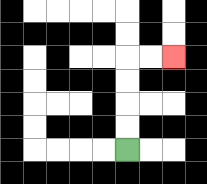{'start': '[5, 6]', 'end': '[7, 2]', 'path_directions': 'U,U,U,U,R,R', 'path_coordinates': '[[5, 6], [5, 5], [5, 4], [5, 3], [5, 2], [6, 2], [7, 2]]'}